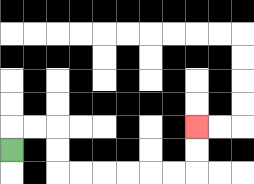{'start': '[0, 6]', 'end': '[8, 5]', 'path_directions': 'U,R,R,D,D,R,R,R,R,R,R,U,U', 'path_coordinates': '[[0, 6], [0, 5], [1, 5], [2, 5], [2, 6], [2, 7], [3, 7], [4, 7], [5, 7], [6, 7], [7, 7], [8, 7], [8, 6], [8, 5]]'}